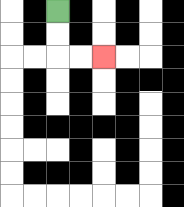{'start': '[2, 0]', 'end': '[4, 2]', 'path_directions': 'D,D,R,R', 'path_coordinates': '[[2, 0], [2, 1], [2, 2], [3, 2], [4, 2]]'}